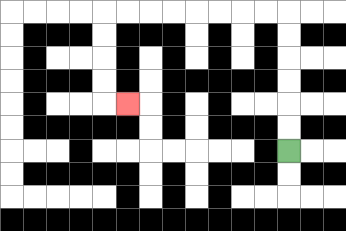{'start': '[12, 6]', 'end': '[5, 4]', 'path_directions': 'U,U,U,U,U,U,L,L,L,L,L,L,L,L,D,D,D,D,R', 'path_coordinates': '[[12, 6], [12, 5], [12, 4], [12, 3], [12, 2], [12, 1], [12, 0], [11, 0], [10, 0], [9, 0], [8, 0], [7, 0], [6, 0], [5, 0], [4, 0], [4, 1], [4, 2], [4, 3], [4, 4], [5, 4]]'}